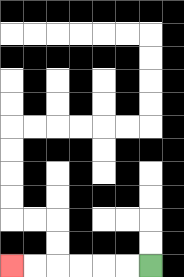{'start': '[6, 11]', 'end': '[0, 11]', 'path_directions': 'L,L,L,L,L,L', 'path_coordinates': '[[6, 11], [5, 11], [4, 11], [3, 11], [2, 11], [1, 11], [0, 11]]'}